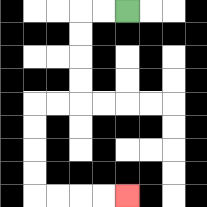{'start': '[5, 0]', 'end': '[5, 8]', 'path_directions': 'L,L,D,D,D,D,L,L,D,D,D,D,R,R,R,R', 'path_coordinates': '[[5, 0], [4, 0], [3, 0], [3, 1], [3, 2], [3, 3], [3, 4], [2, 4], [1, 4], [1, 5], [1, 6], [1, 7], [1, 8], [2, 8], [3, 8], [4, 8], [5, 8]]'}